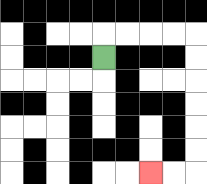{'start': '[4, 2]', 'end': '[6, 7]', 'path_directions': 'U,R,R,R,R,D,D,D,D,D,D,L,L', 'path_coordinates': '[[4, 2], [4, 1], [5, 1], [6, 1], [7, 1], [8, 1], [8, 2], [8, 3], [8, 4], [8, 5], [8, 6], [8, 7], [7, 7], [6, 7]]'}